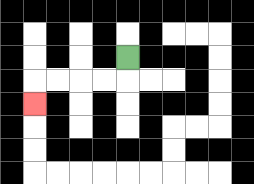{'start': '[5, 2]', 'end': '[1, 4]', 'path_directions': 'D,L,L,L,L,D', 'path_coordinates': '[[5, 2], [5, 3], [4, 3], [3, 3], [2, 3], [1, 3], [1, 4]]'}